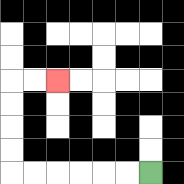{'start': '[6, 7]', 'end': '[2, 3]', 'path_directions': 'L,L,L,L,L,L,U,U,U,U,R,R', 'path_coordinates': '[[6, 7], [5, 7], [4, 7], [3, 7], [2, 7], [1, 7], [0, 7], [0, 6], [0, 5], [0, 4], [0, 3], [1, 3], [2, 3]]'}